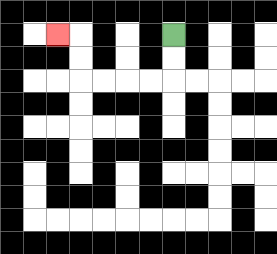{'start': '[7, 1]', 'end': '[2, 1]', 'path_directions': 'D,D,L,L,L,L,U,U,L', 'path_coordinates': '[[7, 1], [7, 2], [7, 3], [6, 3], [5, 3], [4, 3], [3, 3], [3, 2], [3, 1], [2, 1]]'}